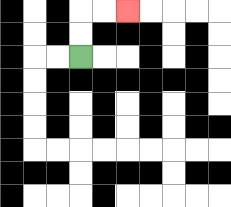{'start': '[3, 2]', 'end': '[5, 0]', 'path_directions': 'U,U,R,R', 'path_coordinates': '[[3, 2], [3, 1], [3, 0], [4, 0], [5, 0]]'}